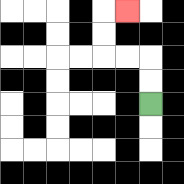{'start': '[6, 4]', 'end': '[5, 0]', 'path_directions': 'U,U,L,L,U,U,R', 'path_coordinates': '[[6, 4], [6, 3], [6, 2], [5, 2], [4, 2], [4, 1], [4, 0], [5, 0]]'}